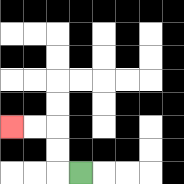{'start': '[3, 7]', 'end': '[0, 5]', 'path_directions': 'L,U,U,L,L', 'path_coordinates': '[[3, 7], [2, 7], [2, 6], [2, 5], [1, 5], [0, 5]]'}